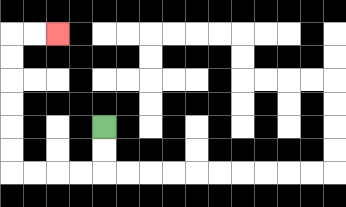{'start': '[4, 5]', 'end': '[2, 1]', 'path_directions': 'D,D,L,L,L,L,U,U,U,U,U,U,R,R', 'path_coordinates': '[[4, 5], [4, 6], [4, 7], [3, 7], [2, 7], [1, 7], [0, 7], [0, 6], [0, 5], [0, 4], [0, 3], [0, 2], [0, 1], [1, 1], [2, 1]]'}